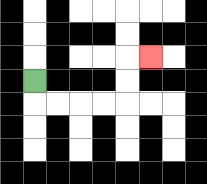{'start': '[1, 3]', 'end': '[6, 2]', 'path_directions': 'D,R,R,R,R,U,U,R', 'path_coordinates': '[[1, 3], [1, 4], [2, 4], [3, 4], [4, 4], [5, 4], [5, 3], [5, 2], [6, 2]]'}